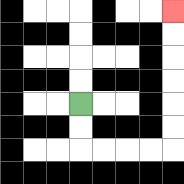{'start': '[3, 4]', 'end': '[7, 0]', 'path_directions': 'D,D,R,R,R,R,U,U,U,U,U,U', 'path_coordinates': '[[3, 4], [3, 5], [3, 6], [4, 6], [5, 6], [6, 6], [7, 6], [7, 5], [7, 4], [7, 3], [7, 2], [7, 1], [7, 0]]'}